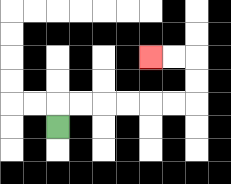{'start': '[2, 5]', 'end': '[6, 2]', 'path_directions': 'U,R,R,R,R,R,R,U,U,L,L', 'path_coordinates': '[[2, 5], [2, 4], [3, 4], [4, 4], [5, 4], [6, 4], [7, 4], [8, 4], [8, 3], [8, 2], [7, 2], [6, 2]]'}